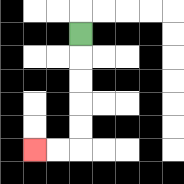{'start': '[3, 1]', 'end': '[1, 6]', 'path_directions': 'D,D,D,D,D,L,L', 'path_coordinates': '[[3, 1], [3, 2], [3, 3], [3, 4], [3, 5], [3, 6], [2, 6], [1, 6]]'}